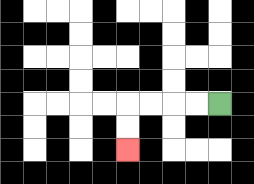{'start': '[9, 4]', 'end': '[5, 6]', 'path_directions': 'L,L,L,L,D,D', 'path_coordinates': '[[9, 4], [8, 4], [7, 4], [6, 4], [5, 4], [5, 5], [5, 6]]'}